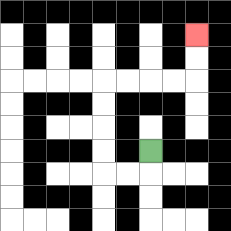{'start': '[6, 6]', 'end': '[8, 1]', 'path_directions': 'D,L,L,U,U,U,U,R,R,R,R,U,U', 'path_coordinates': '[[6, 6], [6, 7], [5, 7], [4, 7], [4, 6], [4, 5], [4, 4], [4, 3], [5, 3], [6, 3], [7, 3], [8, 3], [8, 2], [8, 1]]'}